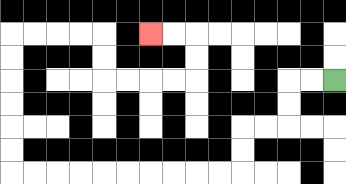{'start': '[14, 3]', 'end': '[6, 1]', 'path_directions': 'L,L,D,D,L,L,D,D,L,L,L,L,L,L,L,L,L,L,U,U,U,U,U,U,R,R,R,R,D,D,R,R,R,R,U,U,L,L', 'path_coordinates': '[[14, 3], [13, 3], [12, 3], [12, 4], [12, 5], [11, 5], [10, 5], [10, 6], [10, 7], [9, 7], [8, 7], [7, 7], [6, 7], [5, 7], [4, 7], [3, 7], [2, 7], [1, 7], [0, 7], [0, 6], [0, 5], [0, 4], [0, 3], [0, 2], [0, 1], [1, 1], [2, 1], [3, 1], [4, 1], [4, 2], [4, 3], [5, 3], [6, 3], [7, 3], [8, 3], [8, 2], [8, 1], [7, 1], [6, 1]]'}